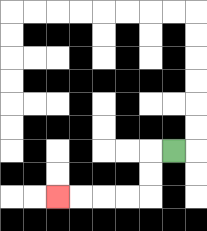{'start': '[7, 6]', 'end': '[2, 8]', 'path_directions': 'L,D,D,L,L,L,L', 'path_coordinates': '[[7, 6], [6, 6], [6, 7], [6, 8], [5, 8], [4, 8], [3, 8], [2, 8]]'}